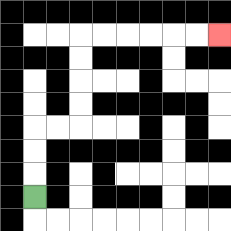{'start': '[1, 8]', 'end': '[9, 1]', 'path_directions': 'U,U,U,R,R,U,U,U,U,R,R,R,R,R,R', 'path_coordinates': '[[1, 8], [1, 7], [1, 6], [1, 5], [2, 5], [3, 5], [3, 4], [3, 3], [3, 2], [3, 1], [4, 1], [5, 1], [6, 1], [7, 1], [8, 1], [9, 1]]'}